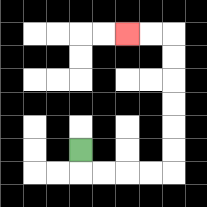{'start': '[3, 6]', 'end': '[5, 1]', 'path_directions': 'D,R,R,R,R,U,U,U,U,U,U,L,L', 'path_coordinates': '[[3, 6], [3, 7], [4, 7], [5, 7], [6, 7], [7, 7], [7, 6], [7, 5], [7, 4], [7, 3], [7, 2], [7, 1], [6, 1], [5, 1]]'}